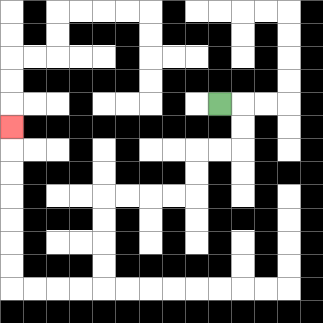{'start': '[9, 4]', 'end': '[0, 5]', 'path_directions': 'R,D,D,L,L,D,D,L,L,L,L,D,D,D,D,L,L,L,L,U,U,U,U,U,U,U', 'path_coordinates': '[[9, 4], [10, 4], [10, 5], [10, 6], [9, 6], [8, 6], [8, 7], [8, 8], [7, 8], [6, 8], [5, 8], [4, 8], [4, 9], [4, 10], [4, 11], [4, 12], [3, 12], [2, 12], [1, 12], [0, 12], [0, 11], [0, 10], [0, 9], [0, 8], [0, 7], [0, 6], [0, 5]]'}